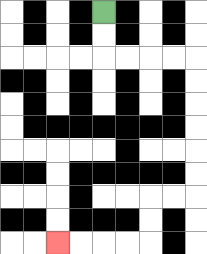{'start': '[4, 0]', 'end': '[2, 10]', 'path_directions': 'D,D,R,R,R,R,D,D,D,D,D,D,L,L,D,D,L,L,L,L', 'path_coordinates': '[[4, 0], [4, 1], [4, 2], [5, 2], [6, 2], [7, 2], [8, 2], [8, 3], [8, 4], [8, 5], [8, 6], [8, 7], [8, 8], [7, 8], [6, 8], [6, 9], [6, 10], [5, 10], [4, 10], [3, 10], [2, 10]]'}